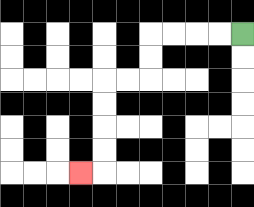{'start': '[10, 1]', 'end': '[3, 7]', 'path_directions': 'L,L,L,L,D,D,L,L,D,D,D,D,L', 'path_coordinates': '[[10, 1], [9, 1], [8, 1], [7, 1], [6, 1], [6, 2], [6, 3], [5, 3], [4, 3], [4, 4], [4, 5], [4, 6], [4, 7], [3, 7]]'}